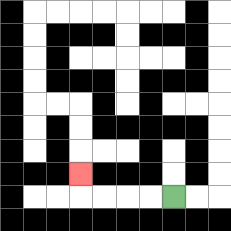{'start': '[7, 8]', 'end': '[3, 7]', 'path_directions': 'L,L,L,L,U', 'path_coordinates': '[[7, 8], [6, 8], [5, 8], [4, 8], [3, 8], [3, 7]]'}